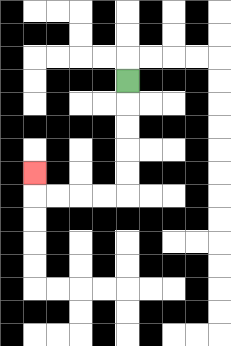{'start': '[5, 3]', 'end': '[1, 7]', 'path_directions': 'D,D,D,D,D,L,L,L,L,U', 'path_coordinates': '[[5, 3], [5, 4], [5, 5], [5, 6], [5, 7], [5, 8], [4, 8], [3, 8], [2, 8], [1, 8], [1, 7]]'}